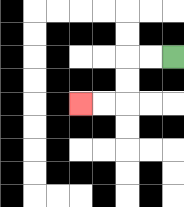{'start': '[7, 2]', 'end': '[3, 4]', 'path_directions': 'L,L,D,D,L,L', 'path_coordinates': '[[7, 2], [6, 2], [5, 2], [5, 3], [5, 4], [4, 4], [3, 4]]'}